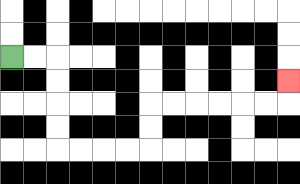{'start': '[0, 2]', 'end': '[12, 3]', 'path_directions': 'R,R,D,D,D,D,R,R,R,R,U,U,R,R,R,R,R,R,U', 'path_coordinates': '[[0, 2], [1, 2], [2, 2], [2, 3], [2, 4], [2, 5], [2, 6], [3, 6], [4, 6], [5, 6], [6, 6], [6, 5], [6, 4], [7, 4], [8, 4], [9, 4], [10, 4], [11, 4], [12, 4], [12, 3]]'}